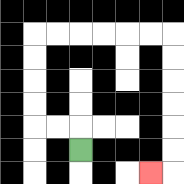{'start': '[3, 6]', 'end': '[6, 7]', 'path_directions': 'U,L,L,U,U,U,U,R,R,R,R,R,R,D,D,D,D,D,D,L', 'path_coordinates': '[[3, 6], [3, 5], [2, 5], [1, 5], [1, 4], [1, 3], [1, 2], [1, 1], [2, 1], [3, 1], [4, 1], [5, 1], [6, 1], [7, 1], [7, 2], [7, 3], [7, 4], [7, 5], [7, 6], [7, 7], [6, 7]]'}